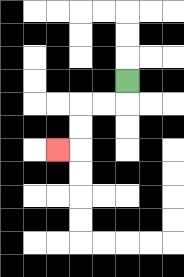{'start': '[5, 3]', 'end': '[2, 6]', 'path_directions': 'D,L,L,D,D,L', 'path_coordinates': '[[5, 3], [5, 4], [4, 4], [3, 4], [3, 5], [3, 6], [2, 6]]'}